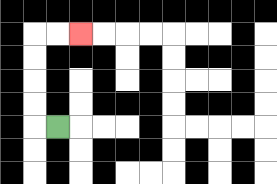{'start': '[2, 5]', 'end': '[3, 1]', 'path_directions': 'L,U,U,U,U,R,R', 'path_coordinates': '[[2, 5], [1, 5], [1, 4], [1, 3], [1, 2], [1, 1], [2, 1], [3, 1]]'}